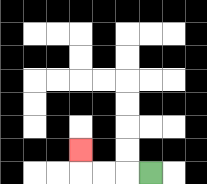{'start': '[6, 7]', 'end': '[3, 6]', 'path_directions': 'L,L,L,U', 'path_coordinates': '[[6, 7], [5, 7], [4, 7], [3, 7], [3, 6]]'}